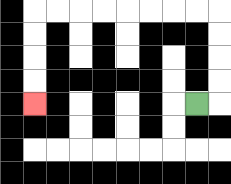{'start': '[8, 4]', 'end': '[1, 4]', 'path_directions': 'R,U,U,U,U,L,L,L,L,L,L,L,L,D,D,D,D', 'path_coordinates': '[[8, 4], [9, 4], [9, 3], [9, 2], [9, 1], [9, 0], [8, 0], [7, 0], [6, 0], [5, 0], [4, 0], [3, 0], [2, 0], [1, 0], [1, 1], [1, 2], [1, 3], [1, 4]]'}